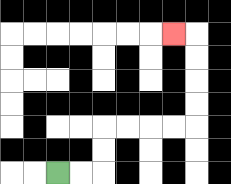{'start': '[2, 7]', 'end': '[7, 1]', 'path_directions': 'R,R,U,U,R,R,R,R,U,U,U,U,L', 'path_coordinates': '[[2, 7], [3, 7], [4, 7], [4, 6], [4, 5], [5, 5], [6, 5], [7, 5], [8, 5], [8, 4], [8, 3], [8, 2], [8, 1], [7, 1]]'}